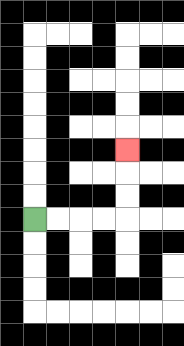{'start': '[1, 9]', 'end': '[5, 6]', 'path_directions': 'R,R,R,R,U,U,U', 'path_coordinates': '[[1, 9], [2, 9], [3, 9], [4, 9], [5, 9], [5, 8], [5, 7], [5, 6]]'}